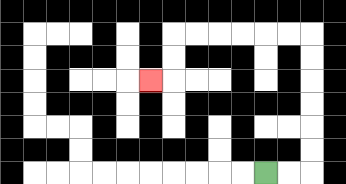{'start': '[11, 7]', 'end': '[6, 3]', 'path_directions': 'R,R,U,U,U,U,U,U,L,L,L,L,L,L,D,D,L', 'path_coordinates': '[[11, 7], [12, 7], [13, 7], [13, 6], [13, 5], [13, 4], [13, 3], [13, 2], [13, 1], [12, 1], [11, 1], [10, 1], [9, 1], [8, 1], [7, 1], [7, 2], [7, 3], [6, 3]]'}